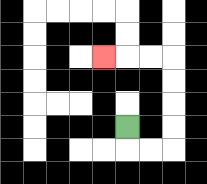{'start': '[5, 5]', 'end': '[4, 2]', 'path_directions': 'D,R,R,U,U,U,U,L,L,L', 'path_coordinates': '[[5, 5], [5, 6], [6, 6], [7, 6], [7, 5], [7, 4], [7, 3], [7, 2], [6, 2], [5, 2], [4, 2]]'}